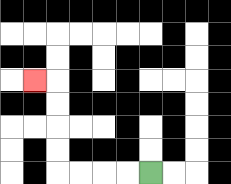{'start': '[6, 7]', 'end': '[1, 3]', 'path_directions': 'L,L,L,L,U,U,U,U,L', 'path_coordinates': '[[6, 7], [5, 7], [4, 7], [3, 7], [2, 7], [2, 6], [2, 5], [2, 4], [2, 3], [1, 3]]'}